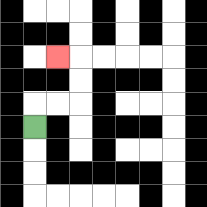{'start': '[1, 5]', 'end': '[2, 2]', 'path_directions': 'U,R,R,U,U,L', 'path_coordinates': '[[1, 5], [1, 4], [2, 4], [3, 4], [3, 3], [3, 2], [2, 2]]'}